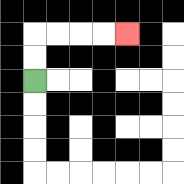{'start': '[1, 3]', 'end': '[5, 1]', 'path_directions': 'U,U,R,R,R,R', 'path_coordinates': '[[1, 3], [1, 2], [1, 1], [2, 1], [3, 1], [4, 1], [5, 1]]'}